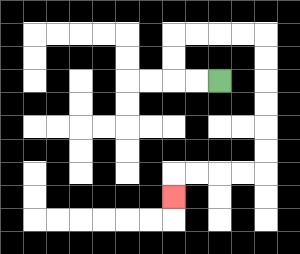{'start': '[9, 3]', 'end': '[7, 8]', 'path_directions': 'L,L,U,U,R,R,R,R,D,D,D,D,D,D,L,L,L,L,D', 'path_coordinates': '[[9, 3], [8, 3], [7, 3], [7, 2], [7, 1], [8, 1], [9, 1], [10, 1], [11, 1], [11, 2], [11, 3], [11, 4], [11, 5], [11, 6], [11, 7], [10, 7], [9, 7], [8, 7], [7, 7], [7, 8]]'}